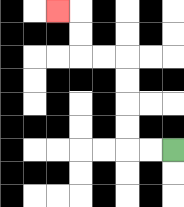{'start': '[7, 6]', 'end': '[2, 0]', 'path_directions': 'L,L,U,U,U,U,L,L,U,U,L', 'path_coordinates': '[[7, 6], [6, 6], [5, 6], [5, 5], [5, 4], [5, 3], [5, 2], [4, 2], [3, 2], [3, 1], [3, 0], [2, 0]]'}